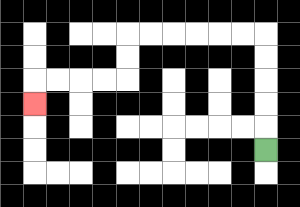{'start': '[11, 6]', 'end': '[1, 4]', 'path_directions': 'U,U,U,U,U,L,L,L,L,L,L,D,D,L,L,L,L,D', 'path_coordinates': '[[11, 6], [11, 5], [11, 4], [11, 3], [11, 2], [11, 1], [10, 1], [9, 1], [8, 1], [7, 1], [6, 1], [5, 1], [5, 2], [5, 3], [4, 3], [3, 3], [2, 3], [1, 3], [1, 4]]'}